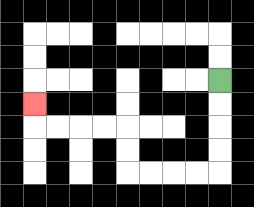{'start': '[9, 3]', 'end': '[1, 4]', 'path_directions': 'D,D,D,D,L,L,L,L,U,U,L,L,L,L,U', 'path_coordinates': '[[9, 3], [9, 4], [9, 5], [9, 6], [9, 7], [8, 7], [7, 7], [6, 7], [5, 7], [5, 6], [5, 5], [4, 5], [3, 5], [2, 5], [1, 5], [1, 4]]'}